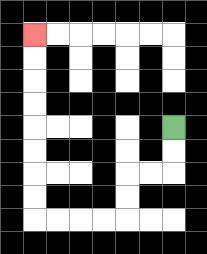{'start': '[7, 5]', 'end': '[1, 1]', 'path_directions': 'D,D,L,L,D,D,L,L,L,L,U,U,U,U,U,U,U,U', 'path_coordinates': '[[7, 5], [7, 6], [7, 7], [6, 7], [5, 7], [5, 8], [5, 9], [4, 9], [3, 9], [2, 9], [1, 9], [1, 8], [1, 7], [1, 6], [1, 5], [1, 4], [1, 3], [1, 2], [1, 1]]'}